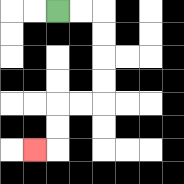{'start': '[2, 0]', 'end': '[1, 6]', 'path_directions': 'R,R,D,D,D,D,L,L,D,D,L', 'path_coordinates': '[[2, 0], [3, 0], [4, 0], [4, 1], [4, 2], [4, 3], [4, 4], [3, 4], [2, 4], [2, 5], [2, 6], [1, 6]]'}